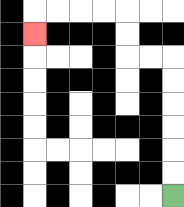{'start': '[7, 8]', 'end': '[1, 1]', 'path_directions': 'U,U,U,U,U,U,L,L,U,U,L,L,L,L,D', 'path_coordinates': '[[7, 8], [7, 7], [7, 6], [7, 5], [7, 4], [7, 3], [7, 2], [6, 2], [5, 2], [5, 1], [5, 0], [4, 0], [3, 0], [2, 0], [1, 0], [1, 1]]'}